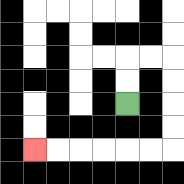{'start': '[5, 4]', 'end': '[1, 6]', 'path_directions': 'U,U,R,R,D,D,D,D,L,L,L,L,L,L', 'path_coordinates': '[[5, 4], [5, 3], [5, 2], [6, 2], [7, 2], [7, 3], [7, 4], [7, 5], [7, 6], [6, 6], [5, 6], [4, 6], [3, 6], [2, 6], [1, 6]]'}